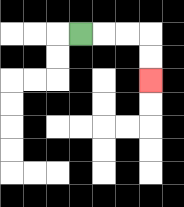{'start': '[3, 1]', 'end': '[6, 3]', 'path_directions': 'R,R,R,D,D', 'path_coordinates': '[[3, 1], [4, 1], [5, 1], [6, 1], [6, 2], [6, 3]]'}